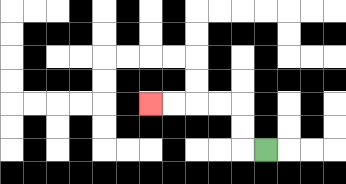{'start': '[11, 6]', 'end': '[6, 4]', 'path_directions': 'L,U,U,L,L,L,L', 'path_coordinates': '[[11, 6], [10, 6], [10, 5], [10, 4], [9, 4], [8, 4], [7, 4], [6, 4]]'}